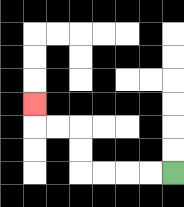{'start': '[7, 7]', 'end': '[1, 4]', 'path_directions': 'L,L,L,L,U,U,L,L,U', 'path_coordinates': '[[7, 7], [6, 7], [5, 7], [4, 7], [3, 7], [3, 6], [3, 5], [2, 5], [1, 5], [1, 4]]'}